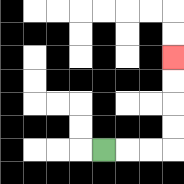{'start': '[4, 6]', 'end': '[7, 2]', 'path_directions': 'R,R,R,U,U,U,U', 'path_coordinates': '[[4, 6], [5, 6], [6, 6], [7, 6], [7, 5], [7, 4], [7, 3], [7, 2]]'}